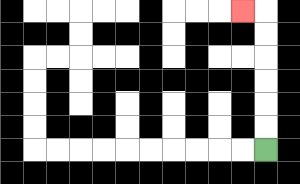{'start': '[11, 6]', 'end': '[10, 0]', 'path_directions': 'U,U,U,U,U,U,L', 'path_coordinates': '[[11, 6], [11, 5], [11, 4], [11, 3], [11, 2], [11, 1], [11, 0], [10, 0]]'}